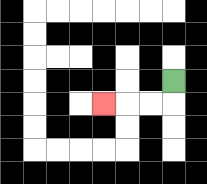{'start': '[7, 3]', 'end': '[4, 4]', 'path_directions': 'D,L,L,L', 'path_coordinates': '[[7, 3], [7, 4], [6, 4], [5, 4], [4, 4]]'}